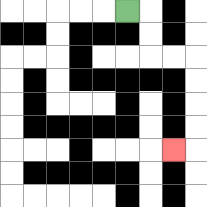{'start': '[5, 0]', 'end': '[7, 6]', 'path_directions': 'R,D,D,R,R,D,D,D,D,L', 'path_coordinates': '[[5, 0], [6, 0], [6, 1], [6, 2], [7, 2], [8, 2], [8, 3], [8, 4], [8, 5], [8, 6], [7, 6]]'}